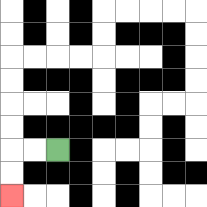{'start': '[2, 6]', 'end': '[0, 8]', 'path_directions': 'L,L,D,D', 'path_coordinates': '[[2, 6], [1, 6], [0, 6], [0, 7], [0, 8]]'}